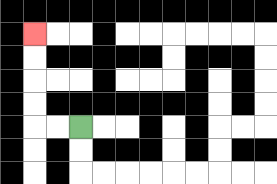{'start': '[3, 5]', 'end': '[1, 1]', 'path_directions': 'L,L,U,U,U,U', 'path_coordinates': '[[3, 5], [2, 5], [1, 5], [1, 4], [1, 3], [1, 2], [1, 1]]'}